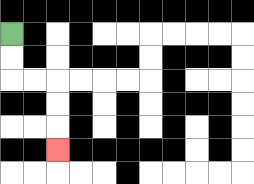{'start': '[0, 1]', 'end': '[2, 6]', 'path_directions': 'D,D,R,R,D,D,D', 'path_coordinates': '[[0, 1], [0, 2], [0, 3], [1, 3], [2, 3], [2, 4], [2, 5], [2, 6]]'}